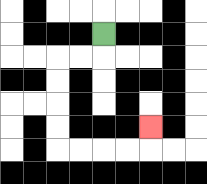{'start': '[4, 1]', 'end': '[6, 5]', 'path_directions': 'D,L,L,D,D,D,D,R,R,R,R,U', 'path_coordinates': '[[4, 1], [4, 2], [3, 2], [2, 2], [2, 3], [2, 4], [2, 5], [2, 6], [3, 6], [4, 6], [5, 6], [6, 6], [6, 5]]'}